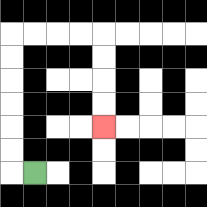{'start': '[1, 7]', 'end': '[4, 5]', 'path_directions': 'L,U,U,U,U,U,U,R,R,R,R,D,D,D,D', 'path_coordinates': '[[1, 7], [0, 7], [0, 6], [0, 5], [0, 4], [0, 3], [0, 2], [0, 1], [1, 1], [2, 1], [3, 1], [4, 1], [4, 2], [4, 3], [4, 4], [4, 5]]'}